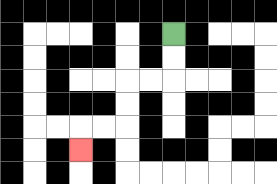{'start': '[7, 1]', 'end': '[3, 6]', 'path_directions': 'D,D,L,L,D,D,L,L,D', 'path_coordinates': '[[7, 1], [7, 2], [7, 3], [6, 3], [5, 3], [5, 4], [5, 5], [4, 5], [3, 5], [3, 6]]'}